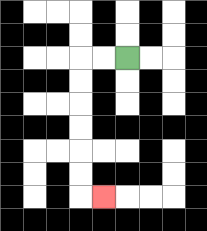{'start': '[5, 2]', 'end': '[4, 8]', 'path_directions': 'L,L,D,D,D,D,D,D,R', 'path_coordinates': '[[5, 2], [4, 2], [3, 2], [3, 3], [3, 4], [3, 5], [3, 6], [3, 7], [3, 8], [4, 8]]'}